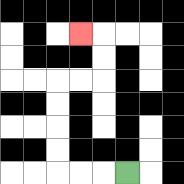{'start': '[5, 7]', 'end': '[3, 1]', 'path_directions': 'L,L,L,U,U,U,U,R,R,U,U,L', 'path_coordinates': '[[5, 7], [4, 7], [3, 7], [2, 7], [2, 6], [2, 5], [2, 4], [2, 3], [3, 3], [4, 3], [4, 2], [4, 1], [3, 1]]'}